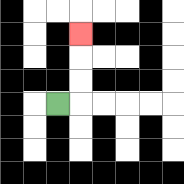{'start': '[2, 4]', 'end': '[3, 1]', 'path_directions': 'R,U,U,U', 'path_coordinates': '[[2, 4], [3, 4], [3, 3], [3, 2], [3, 1]]'}